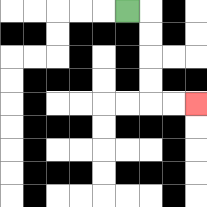{'start': '[5, 0]', 'end': '[8, 4]', 'path_directions': 'R,D,D,D,D,R,R', 'path_coordinates': '[[5, 0], [6, 0], [6, 1], [6, 2], [6, 3], [6, 4], [7, 4], [8, 4]]'}